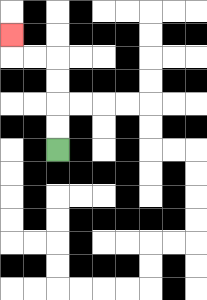{'start': '[2, 6]', 'end': '[0, 1]', 'path_directions': 'U,U,U,U,L,L,U', 'path_coordinates': '[[2, 6], [2, 5], [2, 4], [2, 3], [2, 2], [1, 2], [0, 2], [0, 1]]'}